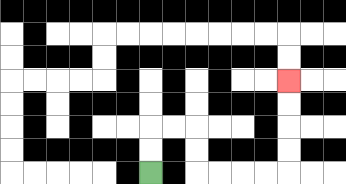{'start': '[6, 7]', 'end': '[12, 3]', 'path_directions': 'U,U,R,R,D,D,R,R,R,R,U,U,U,U', 'path_coordinates': '[[6, 7], [6, 6], [6, 5], [7, 5], [8, 5], [8, 6], [8, 7], [9, 7], [10, 7], [11, 7], [12, 7], [12, 6], [12, 5], [12, 4], [12, 3]]'}